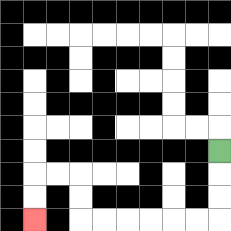{'start': '[9, 6]', 'end': '[1, 9]', 'path_directions': 'D,D,D,L,L,L,L,L,L,U,U,L,L,D,D', 'path_coordinates': '[[9, 6], [9, 7], [9, 8], [9, 9], [8, 9], [7, 9], [6, 9], [5, 9], [4, 9], [3, 9], [3, 8], [3, 7], [2, 7], [1, 7], [1, 8], [1, 9]]'}